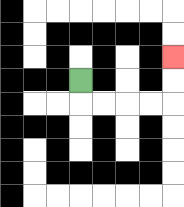{'start': '[3, 3]', 'end': '[7, 2]', 'path_directions': 'D,R,R,R,R,U,U', 'path_coordinates': '[[3, 3], [3, 4], [4, 4], [5, 4], [6, 4], [7, 4], [7, 3], [7, 2]]'}